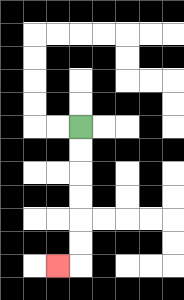{'start': '[3, 5]', 'end': '[2, 11]', 'path_directions': 'D,D,D,D,D,D,L', 'path_coordinates': '[[3, 5], [3, 6], [3, 7], [3, 8], [3, 9], [3, 10], [3, 11], [2, 11]]'}